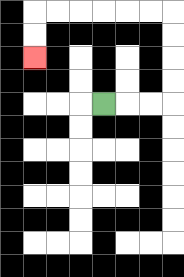{'start': '[4, 4]', 'end': '[1, 2]', 'path_directions': 'R,R,R,U,U,U,U,L,L,L,L,L,L,D,D', 'path_coordinates': '[[4, 4], [5, 4], [6, 4], [7, 4], [7, 3], [7, 2], [7, 1], [7, 0], [6, 0], [5, 0], [4, 0], [3, 0], [2, 0], [1, 0], [1, 1], [1, 2]]'}